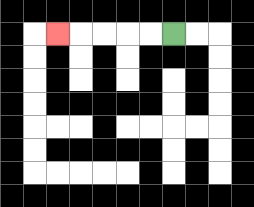{'start': '[7, 1]', 'end': '[2, 1]', 'path_directions': 'L,L,L,L,L', 'path_coordinates': '[[7, 1], [6, 1], [5, 1], [4, 1], [3, 1], [2, 1]]'}